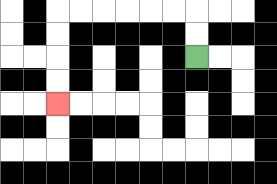{'start': '[8, 2]', 'end': '[2, 4]', 'path_directions': 'U,U,L,L,L,L,L,L,D,D,D,D', 'path_coordinates': '[[8, 2], [8, 1], [8, 0], [7, 0], [6, 0], [5, 0], [4, 0], [3, 0], [2, 0], [2, 1], [2, 2], [2, 3], [2, 4]]'}